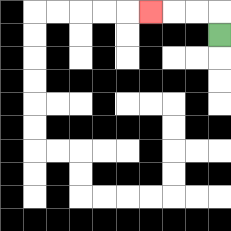{'start': '[9, 1]', 'end': '[6, 0]', 'path_directions': 'U,L,L,L', 'path_coordinates': '[[9, 1], [9, 0], [8, 0], [7, 0], [6, 0]]'}